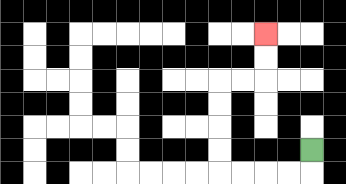{'start': '[13, 6]', 'end': '[11, 1]', 'path_directions': 'D,L,L,L,L,U,U,U,U,R,R,U,U', 'path_coordinates': '[[13, 6], [13, 7], [12, 7], [11, 7], [10, 7], [9, 7], [9, 6], [9, 5], [9, 4], [9, 3], [10, 3], [11, 3], [11, 2], [11, 1]]'}